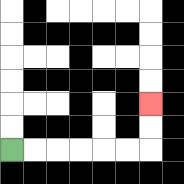{'start': '[0, 6]', 'end': '[6, 4]', 'path_directions': 'R,R,R,R,R,R,U,U', 'path_coordinates': '[[0, 6], [1, 6], [2, 6], [3, 6], [4, 6], [5, 6], [6, 6], [6, 5], [6, 4]]'}